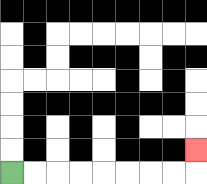{'start': '[0, 7]', 'end': '[8, 6]', 'path_directions': 'R,R,R,R,R,R,R,R,U', 'path_coordinates': '[[0, 7], [1, 7], [2, 7], [3, 7], [4, 7], [5, 7], [6, 7], [7, 7], [8, 7], [8, 6]]'}